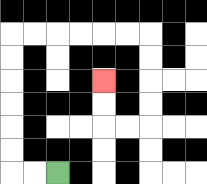{'start': '[2, 7]', 'end': '[4, 3]', 'path_directions': 'L,L,U,U,U,U,U,U,R,R,R,R,R,R,D,D,D,D,L,L,U,U', 'path_coordinates': '[[2, 7], [1, 7], [0, 7], [0, 6], [0, 5], [0, 4], [0, 3], [0, 2], [0, 1], [1, 1], [2, 1], [3, 1], [4, 1], [5, 1], [6, 1], [6, 2], [6, 3], [6, 4], [6, 5], [5, 5], [4, 5], [4, 4], [4, 3]]'}